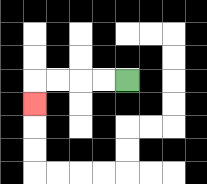{'start': '[5, 3]', 'end': '[1, 4]', 'path_directions': 'L,L,L,L,D', 'path_coordinates': '[[5, 3], [4, 3], [3, 3], [2, 3], [1, 3], [1, 4]]'}